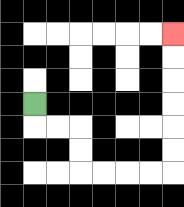{'start': '[1, 4]', 'end': '[7, 1]', 'path_directions': 'D,R,R,D,D,R,R,R,R,U,U,U,U,U,U', 'path_coordinates': '[[1, 4], [1, 5], [2, 5], [3, 5], [3, 6], [3, 7], [4, 7], [5, 7], [6, 7], [7, 7], [7, 6], [7, 5], [7, 4], [7, 3], [7, 2], [7, 1]]'}